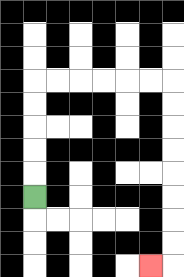{'start': '[1, 8]', 'end': '[6, 11]', 'path_directions': 'U,U,U,U,U,R,R,R,R,R,R,D,D,D,D,D,D,D,D,L', 'path_coordinates': '[[1, 8], [1, 7], [1, 6], [1, 5], [1, 4], [1, 3], [2, 3], [3, 3], [4, 3], [5, 3], [6, 3], [7, 3], [7, 4], [7, 5], [7, 6], [7, 7], [7, 8], [7, 9], [7, 10], [7, 11], [6, 11]]'}